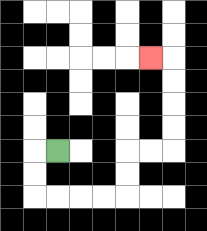{'start': '[2, 6]', 'end': '[6, 2]', 'path_directions': 'L,D,D,R,R,R,R,U,U,R,R,U,U,U,U,L', 'path_coordinates': '[[2, 6], [1, 6], [1, 7], [1, 8], [2, 8], [3, 8], [4, 8], [5, 8], [5, 7], [5, 6], [6, 6], [7, 6], [7, 5], [7, 4], [7, 3], [7, 2], [6, 2]]'}